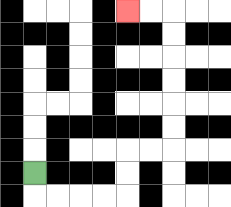{'start': '[1, 7]', 'end': '[5, 0]', 'path_directions': 'D,R,R,R,R,U,U,R,R,U,U,U,U,U,U,L,L', 'path_coordinates': '[[1, 7], [1, 8], [2, 8], [3, 8], [4, 8], [5, 8], [5, 7], [5, 6], [6, 6], [7, 6], [7, 5], [7, 4], [7, 3], [7, 2], [7, 1], [7, 0], [6, 0], [5, 0]]'}